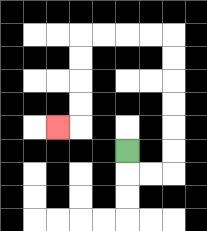{'start': '[5, 6]', 'end': '[2, 5]', 'path_directions': 'D,R,R,U,U,U,U,U,U,L,L,L,L,D,D,D,D,L', 'path_coordinates': '[[5, 6], [5, 7], [6, 7], [7, 7], [7, 6], [7, 5], [7, 4], [7, 3], [7, 2], [7, 1], [6, 1], [5, 1], [4, 1], [3, 1], [3, 2], [3, 3], [3, 4], [3, 5], [2, 5]]'}